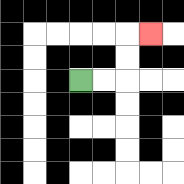{'start': '[3, 3]', 'end': '[6, 1]', 'path_directions': 'R,R,U,U,R', 'path_coordinates': '[[3, 3], [4, 3], [5, 3], [5, 2], [5, 1], [6, 1]]'}